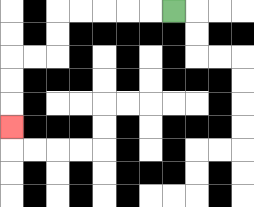{'start': '[7, 0]', 'end': '[0, 5]', 'path_directions': 'L,L,L,L,L,D,D,L,L,D,D,D', 'path_coordinates': '[[7, 0], [6, 0], [5, 0], [4, 0], [3, 0], [2, 0], [2, 1], [2, 2], [1, 2], [0, 2], [0, 3], [0, 4], [0, 5]]'}